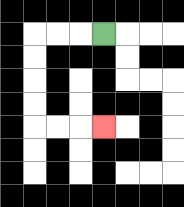{'start': '[4, 1]', 'end': '[4, 5]', 'path_directions': 'L,L,L,D,D,D,D,R,R,R', 'path_coordinates': '[[4, 1], [3, 1], [2, 1], [1, 1], [1, 2], [1, 3], [1, 4], [1, 5], [2, 5], [3, 5], [4, 5]]'}